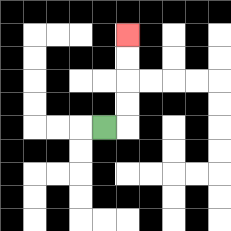{'start': '[4, 5]', 'end': '[5, 1]', 'path_directions': 'R,U,U,U,U', 'path_coordinates': '[[4, 5], [5, 5], [5, 4], [5, 3], [5, 2], [5, 1]]'}